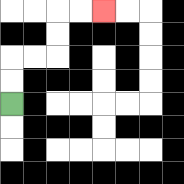{'start': '[0, 4]', 'end': '[4, 0]', 'path_directions': 'U,U,R,R,U,U,R,R', 'path_coordinates': '[[0, 4], [0, 3], [0, 2], [1, 2], [2, 2], [2, 1], [2, 0], [3, 0], [4, 0]]'}